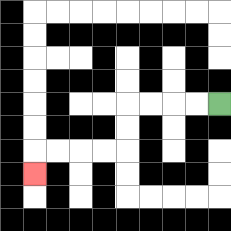{'start': '[9, 4]', 'end': '[1, 7]', 'path_directions': 'L,L,L,L,D,D,L,L,L,L,D', 'path_coordinates': '[[9, 4], [8, 4], [7, 4], [6, 4], [5, 4], [5, 5], [5, 6], [4, 6], [3, 6], [2, 6], [1, 6], [1, 7]]'}